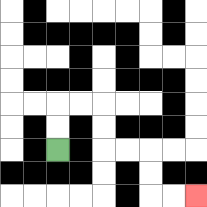{'start': '[2, 6]', 'end': '[8, 8]', 'path_directions': 'U,U,R,R,D,D,R,R,D,D,R,R', 'path_coordinates': '[[2, 6], [2, 5], [2, 4], [3, 4], [4, 4], [4, 5], [4, 6], [5, 6], [6, 6], [6, 7], [6, 8], [7, 8], [8, 8]]'}